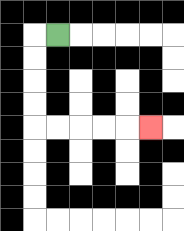{'start': '[2, 1]', 'end': '[6, 5]', 'path_directions': 'L,D,D,D,D,R,R,R,R,R', 'path_coordinates': '[[2, 1], [1, 1], [1, 2], [1, 3], [1, 4], [1, 5], [2, 5], [3, 5], [4, 5], [5, 5], [6, 5]]'}